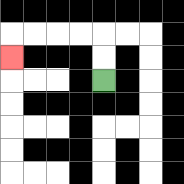{'start': '[4, 3]', 'end': '[0, 2]', 'path_directions': 'U,U,L,L,L,L,D', 'path_coordinates': '[[4, 3], [4, 2], [4, 1], [3, 1], [2, 1], [1, 1], [0, 1], [0, 2]]'}